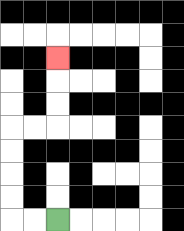{'start': '[2, 9]', 'end': '[2, 2]', 'path_directions': 'L,L,U,U,U,U,R,R,U,U,U', 'path_coordinates': '[[2, 9], [1, 9], [0, 9], [0, 8], [0, 7], [0, 6], [0, 5], [1, 5], [2, 5], [2, 4], [2, 3], [2, 2]]'}